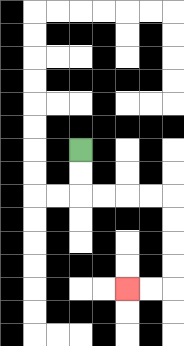{'start': '[3, 6]', 'end': '[5, 12]', 'path_directions': 'D,D,R,R,R,R,D,D,D,D,L,L', 'path_coordinates': '[[3, 6], [3, 7], [3, 8], [4, 8], [5, 8], [6, 8], [7, 8], [7, 9], [7, 10], [7, 11], [7, 12], [6, 12], [5, 12]]'}